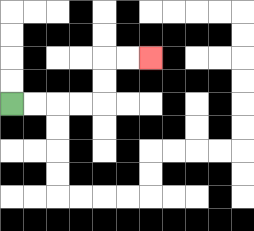{'start': '[0, 4]', 'end': '[6, 2]', 'path_directions': 'R,R,R,R,U,U,R,R', 'path_coordinates': '[[0, 4], [1, 4], [2, 4], [3, 4], [4, 4], [4, 3], [4, 2], [5, 2], [6, 2]]'}